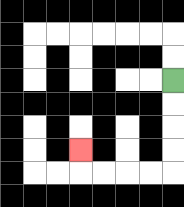{'start': '[7, 3]', 'end': '[3, 6]', 'path_directions': 'D,D,D,D,L,L,L,L,U', 'path_coordinates': '[[7, 3], [7, 4], [7, 5], [7, 6], [7, 7], [6, 7], [5, 7], [4, 7], [3, 7], [3, 6]]'}